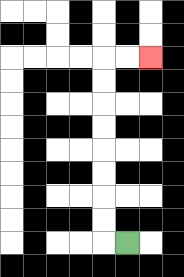{'start': '[5, 10]', 'end': '[6, 2]', 'path_directions': 'L,U,U,U,U,U,U,U,U,R,R', 'path_coordinates': '[[5, 10], [4, 10], [4, 9], [4, 8], [4, 7], [4, 6], [4, 5], [4, 4], [4, 3], [4, 2], [5, 2], [6, 2]]'}